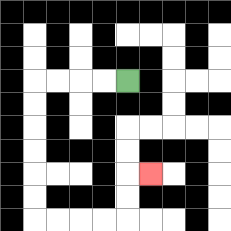{'start': '[5, 3]', 'end': '[6, 7]', 'path_directions': 'L,L,L,L,D,D,D,D,D,D,R,R,R,R,U,U,R', 'path_coordinates': '[[5, 3], [4, 3], [3, 3], [2, 3], [1, 3], [1, 4], [1, 5], [1, 6], [1, 7], [1, 8], [1, 9], [2, 9], [3, 9], [4, 9], [5, 9], [5, 8], [5, 7], [6, 7]]'}